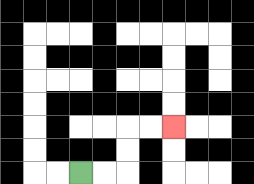{'start': '[3, 7]', 'end': '[7, 5]', 'path_directions': 'R,R,U,U,R,R', 'path_coordinates': '[[3, 7], [4, 7], [5, 7], [5, 6], [5, 5], [6, 5], [7, 5]]'}